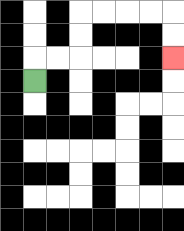{'start': '[1, 3]', 'end': '[7, 2]', 'path_directions': 'U,R,R,U,U,R,R,R,R,D,D', 'path_coordinates': '[[1, 3], [1, 2], [2, 2], [3, 2], [3, 1], [3, 0], [4, 0], [5, 0], [6, 0], [7, 0], [7, 1], [7, 2]]'}